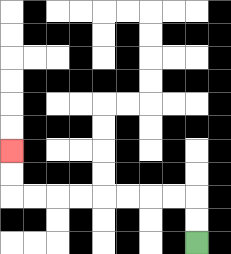{'start': '[8, 10]', 'end': '[0, 6]', 'path_directions': 'U,U,L,L,L,L,L,L,L,L,U,U', 'path_coordinates': '[[8, 10], [8, 9], [8, 8], [7, 8], [6, 8], [5, 8], [4, 8], [3, 8], [2, 8], [1, 8], [0, 8], [0, 7], [0, 6]]'}